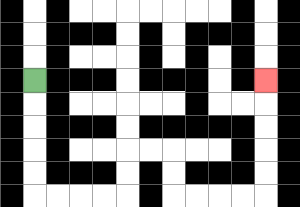{'start': '[1, 3]', 'end': '[11, 3]', 'path_directions': 'D,D,D,D,D,R,R,R,R,U,U,R,R,D,D,R,R,R,R,U,U,U,U,U', 'path_coordinates': '[[1, 3], [1, 4], [1, 5], [1, 6], [1, 7], [1, 8], [2, 8], [3, 8], [4, 8], [5, 8], [5, 7], [5, 6], [6, 6], [7, 6], [7, 7], [7, 8], [8, 8], [9, 8], [10, 8], [11, 8], [11, 7], [11, 6], [11, 5], [11, 4], [11, 3]]'}